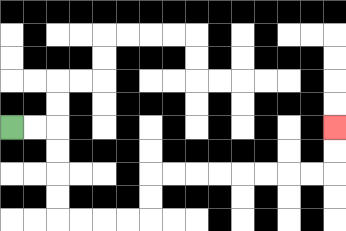{'start': '[0, 5]', 'end': '[14, 5]', 'path_directions': 'R,R,D,D,D,D,R,R,R,R,U,U,R,R,R,R,R,R,R,R,U,U', 'path_coordinates': '[[0, 5], [1, 5], [2, 5], [2, 6], [2, 7], [2, 8], [2, 9], [3, 9], [4, 9], [5, 9], [6, 9], [6, 8], [6, 7], [7, 7], [8, 7], [9, 7], [10, 7], [11, 7], [12, 7], [13, 7], [14, 7], [14, 6], [14, 5]]'}